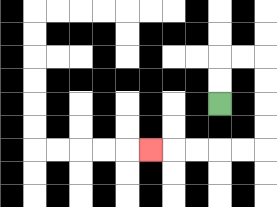{'start': '[9, 4]', 'end': '[6, 6]', 'path_directions': 'U,U,R,R,D,D,D,D,L,L,L,L,L', 'path_coordinates': '[[9, 4], [9, 3], [9, 2], [10, 2], [11, 2], [11, 3], [11, 4], [11, 5], [11, 6], [10, 6], [9, 6], [8, 6], [7, 6], [6, 6]]'}